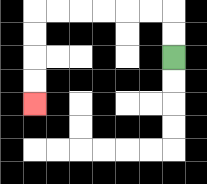{'start': '[7, 2]', 'end': '[1, 4]', 'path_directions': 'U,U,L,L,L,L,L,L,D,D,D,D', 'path_coordinates': '[[7, 2], [7, 1], [7, 0], [6, 0], [5, 0], [4, 0], [3, 0], [2, 0], [1, 0], [1, 1], [1, 2], [1, 3], [1, 4]]'}